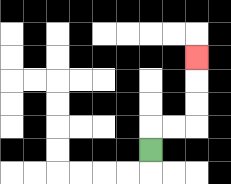{'start': '[6, 6]', 'end': '[8, 2]', 'path_directions': 'U,R,R,U,U,U', 'path_coordinates': '[[6, 6], [6, 5], [7, 5], [8, 5], [8, 4], [8, 3], [8, 2]]'}